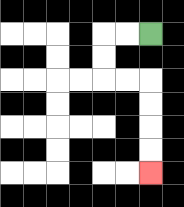{'start': '[6, 1]', 'end': '[6, 7]', 'path_directions': 'L,L,D,D,R,R,D,D,D,D', 'path_coordinates': '[[6, 1], [5, 1], [4, 1], [4, 2], [4, 3], [5, 3], [6, 3], [6, 4], [6, 5], [6, 6], [6, 7]]'}